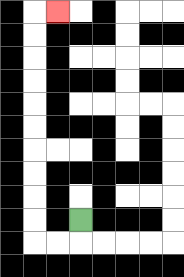{'start': '[3, 9]', 'end': '[2, 0]', 'path_directions': 'D,L,L,U,U,U,U,U,U,U,U,U,U,R', 'path_coordinates': '[[3, 9], [3, 10], [2, 10], [1, 10], [1, 9], [1, 8], [1, 7], [1, 6], [1, 5], [1, 4], [1, 3], [1, 2], [1, 1], [1, 0], [2, 0]]'}